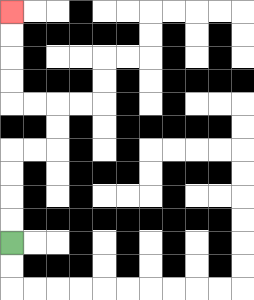{'start': '[0, 10]', 'end': '[0, 0]', 'path_directions': 'U,U,U,U,R,R,U,U,L,L,U,U,U,U', 'path_coordinates': '[[0, 10], [0, 9], [0, 8], [0, 7], [0, 6], [1, 6], [2, 6], [2, 5], [2, 4], [1, 4], [0, 4], [0, 3], [0, 2], [0, 1], [0, 0]]'}